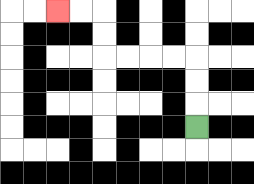{'start': '[8, 5]', 'end': '[2, 0]', 'path_directions': 'U,U,U,L,L,L,L,U,U,L,L', 'path_coordinates': '[[8, 5], [8, 4], [8, 3], [8, 2], [7, 2], [6, 2], [5, 2], [4, 2], [4, 1], [4, 0], [3, 0], [2, 0]]'}